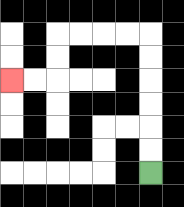{'start': '[6, 7]', 'end': '[0, 3]', 'path_directions': 'U,U,U,U,U,U,L,L,L,L,D,D,L,L', 'path_coordinates': '[[6, 7], [6, 6], [6, 5], [6, 4], [6, 3], [6, 2], [6, 1], [5, 1], [4, 1], [3, 1], [2, 1], [2, 2], [2, 3], [1, 3], [0, 3]]'}